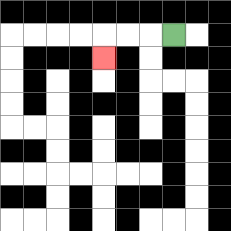{'start': '[7, 1]', 'end': '[4, 2]', 'path_directions': 'L,L,L,D', 'path_coordinates': '[[7, 1], [6, 1], [5, 1], [4, 1], [4, 2]]'}